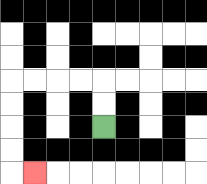{'start': '[4, 5]', 'end': '[1, 7]', 'path_directions': 'U,U,L,L,L,L,D,D,D,D,R', 'path_coordinates': '[[4, 5], [4, 4], [4, 3], [3, 3], [2, 3], [1, 3], [0, 3], [0, 4], [0, 5], [0, 6], [0, 7], [1, 7]]'}